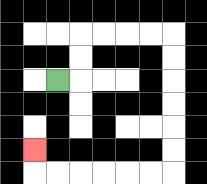{'start': '[2, 3]', 'end': '[1, 6]', 'path_directions': 'R,U,U,R,R,R,R,D,D,D,D,D,D,L,L,L,L,L,L,U', 'path_coordinates': '[[2, 3], [3, 3], [3, 2], [3, 1], [4, 1], [5, 1], [6, 1], [7, 1], [7, 2], [7, 3], [7, 4], [7, 5], [7, 6], [7, 7], [6, 7], [5, 7], [4, 7], [3, 7], [2, 7], [1, 7], [1, 6]]'}